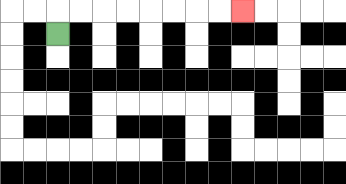{'start': '[2, 1]', 'end': '[10, 0]', 'path_directions': 'U,R,R,R,R,R,R,R,R', 'path_coordinates': '[[2, 1], [2, 0], [3, 0], [4, 0], [5, 0], [6, 0], [7, 0], [8, 0], [9, 0], [10, 0]]'}